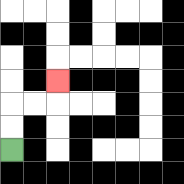{'start': '[0, 6]', 'end': '[2, 3]', 'path_directions': 'U,U,R,R,U', 'path_coordinates': '[[0, 6], [0, 5], [0, 4], [1, 4], [2, 4], [2, 3]]'}